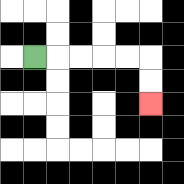{'start': '[1, 2]', 'end': '[6, 4]', 'path_directions': 'R,R,R,R,R,D,D', 'path_coordinates': '[[1, 2], [2, 2], [3, 2], [4, 2], [5, 2], [6, 2], [6, 3], [6, 4]]'}